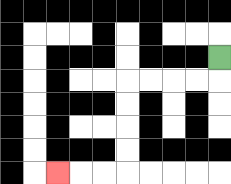{'start': '[9, 2]', 'end': '[2, 7]', 'path_directions': 'D,L,L,L,L,D,D,D,D,L,L,L', 'path_coordinates': '[[9, 2], [9, 3], [8, 3], [7, 3], [6, 3], [5, 3], [5, 4], [5, 5], [5, 6], [5, 7], [4, 7], [3, 7], [2, 7]]'}